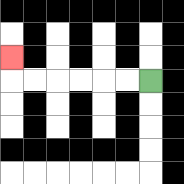{'start': '[6, 3]', 'end': '[0, 2]', 'path_directions': 'L,L,L,L,L,L,U', 'path_coordinates': '[[6, 3], [5, 3], [4, 3], [3, 3], [2, 3], [1, 3], [0, 3], [0, 2]]'}